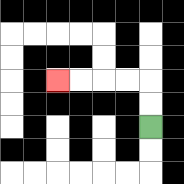{'start': '[6, 5]', 'end': '[2, 3]', 'path_directions': 'U,U,L,L,L,L', 'path_coordinates': '[[6, 5], [6, 4], [6, 3], [5, 3], [4, 3], [3, 3], [2, 3]]'}